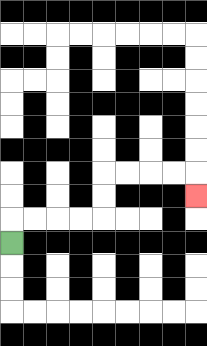{'start': '[0, 10]', 'end': '[8, 8]', 'path_directions': 'U,R,R,R,R,U,U,R,R,R,R,D', 'path_coordinates': '[[0, 10], [0, 9], [1, 9], [2, 9], [3, 9], [4, 9], [4, 8], [4, 7], [5, 7], [6, 7], [7, 7], [8, 7], [8, 8]]'}